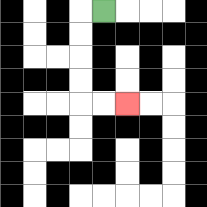{'start': '[4, 0]', 'end': '[5, 4]', 'path_directions': 'L,D,D,D,D,R,R', 'path_coordinates': '[[4, 0], [3, 0], [3, 1], [3, 2], [3, 3], [3, 4], [4, 4], [5, 4]]'}